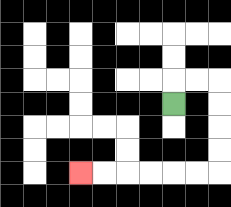{'start': '[7, 4]', 'end': '[3, 7]', 'path_directions': 'U,R,R,D,D,D,D,L,L,L,L,L,L', 'path_coordinates': '[[7, 4], [7, 3], [8, 3], [9, 3], [9, 4], [9, 5], [9, 6], [9, 7], [8, 7], [7, 7], [6, 7], [5, 7], [4, 7], [3, 7]]'}